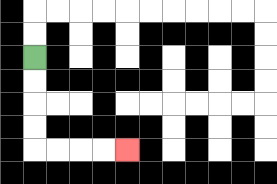{'start': '[1, 2]', 'end': '[5, 6]', 'path_directions': 'D,D,D,D,R,R,R,R', 'path_coordinates': '[[1, 2], [1, 3], [1, 4], [1, 5], [1, 6], [2, 6], [3, 6], [4, 6], [5, 6]]'}